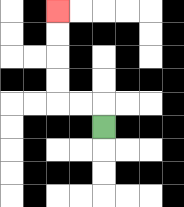{'start': '[4, 5]', 'end': '[2, 0]', 'path_directions': 'U,L,L,U,U,U,U', 'path_coordinates': '[[4, 5], [4, 4], [3, 4], [2, 4], [2, 3], [2, 2], [2, 1], [2, 0]]'}